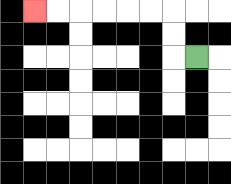{'start': '[8, 2]', 'end': '[1, 0]', 'path_directions': 'L,U,U,L,L,L,L,L,L', 'path_coordinates': '[[8, 2], [7, 2], [7, 1], [7, 0], [6, 0], [5, 0], [4, 0], [3, 0], [2, 0], [1, 0]]'}